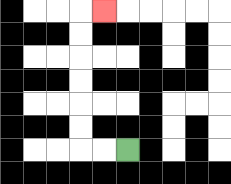{'start': '[5, 6]', 'end': '[4, 0]', 'path_directions': 'L,L,U,U,U,U,U,U,R', 'path_coordinates': '[[5, 6], [4, 6], [3, 6], [3, 5], [3, 4], [3, 3], [3, 2], [3, 1], [3, 0], [4, 0]]'}